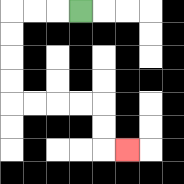{'start': '[3, 0]', 'end': '[5, 6]', 'path_directions': 'L,L,L,D,D,D,D,R,R,R,R,D,D,R', 'path_coordinates': '[[3, 0], [2, 0], [1, 0], [0, 0], [0, 1], [0, 2], [0, 3], [0, 4], [1, 4], [2, 4], [3, 4], [4, 4], [4, 5], [4, 6], [5, 6]]'}